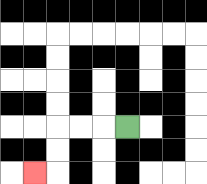{'start': '[5, 5]', 'end': '[1, 7]', 'path_directions': 'L,L,L,D,D,L', 'path_coordinates': '[[5, 5], [4, 5], [3, 5], [2, 5], [2, 6], [2, 7], [1, 7]]'}